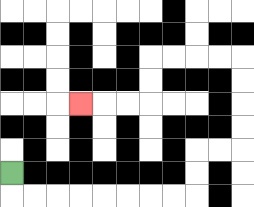{'start': '[0, 7]', 'end': '[3, 4]', 'path_directions': 'D,R,R,R,R,R,R,R,R,U,U,R,R,U,U,U,U,L,L,L,L,D,D,L,L,L', 'path_coordinates': '[[0, 7], [0, 8], [1, 8], [2, 8], [3, 8], [4, 8], [5, 8], [6, 8], [7, 8], [8, 8], [8, 7], [8, 6], [9, 6], [10, 6], [10, 5], [10, 4], [10, 3], [10, 2], [9, 2], [8, 2], [7, 2], [6, 2], [6, 3], [6, 4], [5, 4], [4, 4], [3, 4]]'}